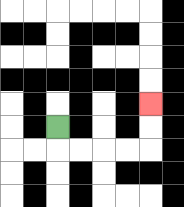{'start': '[2, 5]', 'end': '[6, 4]', 'path_directions': 'D,R,R,R,R,U,U', 'path_coordinates': '[[2, 5], [2, 6], [3, 6], [4, 6], [5, 6], [6, 6], [6, 5], [6, 4]]'}